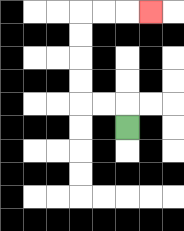{'start': '[5, 5]', 'end': '[6, 0]', 'path_directions': 'U,L,L,U,U,U,U,R,R,R', 'path_coordinates': '[[5, 5], [5, 4], [4, 4], [3, 4], [3, 3], [3, 2], [3, 1], [3, 0], [4, 0], [5, 0], [6, 0]]'}